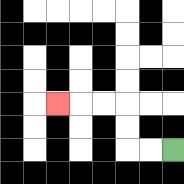{'start': '[7, 6]', 'end': '[2, 4]', 'path_directions': 'L,L,U,U,L,L,L', 'path_coordinates': '[[7, 6], [6, 6], [5, 6], [5, 5], [5, 4], [4, 4], [3, 4], [2, 4]]'}